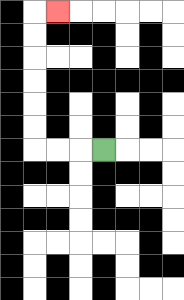{'start': '[4, 6]', 'end': '[2, 0]', 'path_directions': 'L,L,L,U,U,U,U,U,U,R', 'path_coordinates': '[[4, 6], [3, 6], [2, 6], [1, 6], [1, 5], [1, 4], [1, 3], [1, 2], [1, 1], [1, 0], [2, 0]]'}